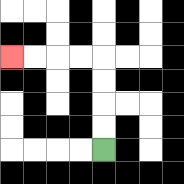{'start': '[4, 6]', 'end': '[0, 2]', 'path_directions': 'U,U,U,U,L,L,L,L', 'path_coordinates': '[[4, 6], [4, 5], [4, 4], [4, 3], [4, 2], [3, 2], [2, 2], [1, 2], [0, 2]]'}